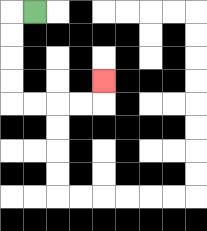{'start': '[1, 0]', 'end': '[4, 3]', 'path_directions': 'L,D,D,D,D,R,R,R,R,U', 'path_coordinates': '[[1, 0], [0, 0], [0, 1], [0, 2], [0, 3], [0, 4], [1, 4], [2, 4], [3, 4], [4, 4], [4, 3]]'}